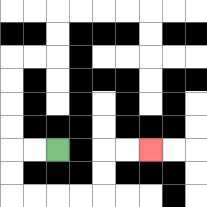{'start': '[2, 6]', 'end': '[6, 6]', 'path_directions': 'L,L,D,D,R,R,R,R,U,U,R,R', 'path_coordinates': '[[2, 6], [1, 6], [0, 6], [0, 7], [0, 8], [1, 8], [2, 8], [3, 8], [4, 8], [4, 7], [4, 6], [5, 6], [6, 6]]'}